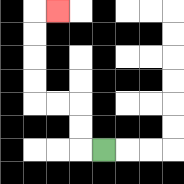{'start': '[4, 6]', 'end': '[2, 0]', 'path_directions': 'L,U,U,L,L,U,U,U,U,R', 'path_coordinates': '[[4, 6], [3, 6], [3, 5], [3, 4], [2, 4], [1, 4], [1, 3], [1, 2], [1, 1], [1, 0], [2, 0]]'}